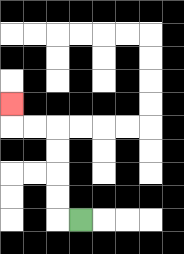{'start': '[3, 9]', 'end': '[0, 4]', 'path_directions': 'L,U,U,U,U,L,L,U', 'path_coordinates': '[[3, 9], [2, 9], [2, 8], [2, 7], [2, 6], [2, 5], [1, 5], [0, 5], [0, 4]]'}